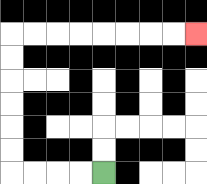{'start': '[4, 7]', 'end': '[8, 1]', 'path_directions': 'L,L,L,L,U,U,U,U,U,U,R,R,R,R,R,R,R,R', 'path_coordinates': '[[4, 7], [3, 7], [2, 7], [1, 7], [0, 7], [0, 6], [0, 5], [0, 4], [0, 3], [0, 2], [0, 1], [1, 1], [2, 1], [3, 1], [4, 1], [5, 1], [6, 1], [7, 1], [8, 1]]'}